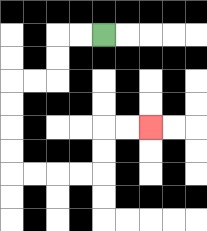{'start': '[4, 1]', 'end': '[6, 5]', 'path_directions': 'L,L,D,D,L,L,D,D,D,D,R,R,R,R,U,U,R,R', 'path_coordinates': '[[4, 1], [3, 1], [2, 1], [2, 2], [2, 3], [1, 3], [0, 3], [0, 4], [0, 5], [0, 6], [0, 7], [1, 7], [2, 7], [3, 7], [4, 7], [4, 6], [4, 5], [5, 5], [6, 5]]'}